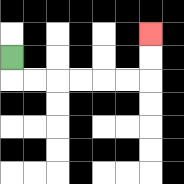{'start': '[0, 2]', 'end': '[6, 1]', 'path_directions': 'D,R,R,R,R,R,R,U,U', 'path_coordinates': '[[0, 2], [0, 3], [1, 3], [2, 3], [3, 3], [4, 3], [5, 3], [6, 3], [6, 2], [6, 1]]'}